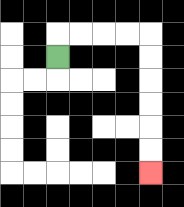{'start': '[2, 2]', 'end': '[6, 7]', 'path_directions': 'U,R,R,R,R,D,D,D,D,D,D', 'path_coordinates': '[[2, 2], [2, 1], [3, 1], [4, 1], [5, 1], [6, 1], [6, 2], [6, 3], [6, 4], [6, 5], [6, 6], [6, 7]]'}